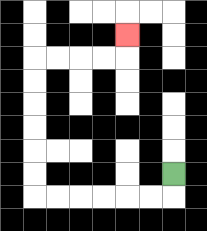{'start': '[7, 7]', 'end': '[5, 1]', 'path_directions': 'D,L,L,L,L,L,L,U,U,U,U,U,U,R,R,R,R,U', 'path_coordinates': '[[7, 7], [7, 8], [6, 8], [5, 8], [4, 8], [3, 8], [2, 8], [1, 8], [1, 7], [1, 6], [1, 5], [1, 4], [1, 3], [1, 2], [2, 2], [3, 2], [4, 2], [5, 2], [5, 1]]'}